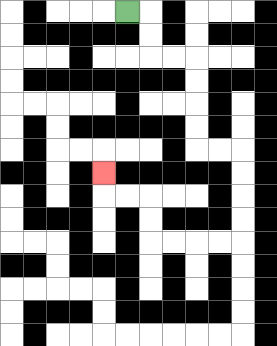{'start': '[5, 0]', 'end': '[4, 7]', 'path_directions': 'R,D,D,R,R,D,D,D,D,R,R,D,D,D,D,L,L,L,L,U,U,L,L,U', 'path_coordinates': '[[5, 0], [6, 0], [6, 1], [6, 2], [7, 2], [8, 2], [8, 3], [8, 4], [8, 5], [8, 6], [9, 6], [10, 6], [10, 7], [10, 8], [10, 9], [10, 10], [9, 10], [8, 10], [7, 10], [6, 10], [6, 9], [6, 8], [5, 8], [4, 8], [4, 7]]'}